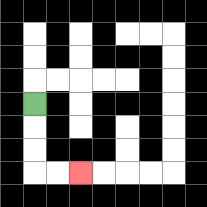{'start': '[1, 4]', 'end': '[3, 7]', 'path_directions': 'D,D,D,R,R', 'path_coordinates': '[[1, 4], [1, 5], [1, 6], [1, 7], [2, 7], [3, 7]]'}